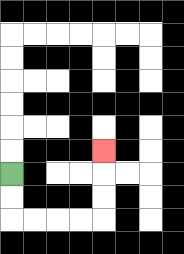{'start': '[0, 7]', 'end': '[4, 6]', 'path_directions': 'D,D,R,R,R,R,U,U,U', 'path_coordinates': '[[0, 7], [0, 8], [0, 9], [1, 9], [2, 9], [3, 9], [4, 9], [4, 8], [4, 7], [4, 6]]'}